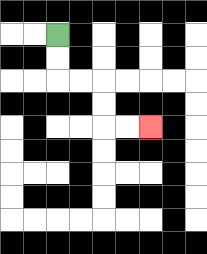{'start': '[2, 1]', 'end': '[6, 5]', 'path_directions': 'D,D,R,R,D,D,R,R', 'path_coordinates': '[[2, 1], [2, 2], [2, 3], [3, 3], [4, 3], [4, 4], [4, 5], [5, 5], [6, 5]]'}